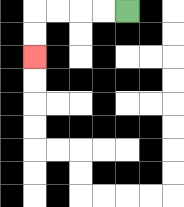{'start': '[5, 0]', 'end': '[1, 2]', 'path_directions': 'L,L,L,L,D,D', 'path_coordinates': '[[5, 0], [4, 0], [3, 0], [2, 0], [1, 0], [1, 1], [1, 2]]'}